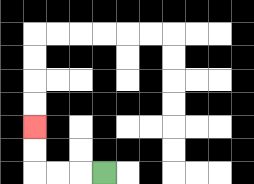{'start': '[4, 7]', 'end': '[1, 5]', 'path_directions': 'L,L,L,U,U', 'path_coordinates': '[[4, 7], [3, 7], [2, 7], [1, 7], [1, 6], [1, 5]]'}